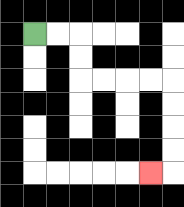{'start': '[1, 1]', 'end': '[6, 7]', 'path_directions': 'R,R,D,D,R,R,R,R,D,D,D,D,L', 'path_coordinates': '[[1, 1], [2, 1], [3, 1], [3, 2], [3, 3], [4, 3], [5, 3], [6, 3], [7, 3], [7, 4], [7, 5], [7, 6], [7, 7], [6, 7]]'}